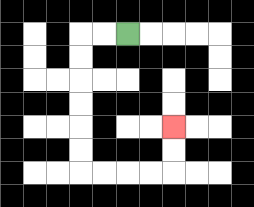{'start': '[5, 1]', 'end': '[7, 5]', 'path_directions': 'L,L,D,D,D,D,D,D,R,R,R,R,U,U', 'path_coordinates': '[[5, 1], [4, 1], [3, 1], [3, 2], [3, 3], [3, 4], [3, 5], [3, 6], [3, 7], [4, 7], [5, 7], [6, 7], [7, 7], [7, 6], [7, 5]]'}